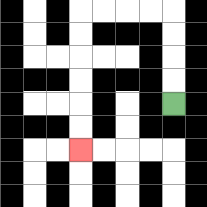{'start': '[7, 4]', 'end': '[3, 6]', 'path_directions': 'U,U,U,U,L,L,L,L,D,D,D,D,D,D', 'path_coordinates': '[[7, 4], [7, 3], [7, 2], [7, 1], [7, 0], [6, 0], [5, 0], [4, 0], [3, 0], [3, 1], [3, 2], [3, 3], [3, 4], [3, 5], [3, 6]]'}